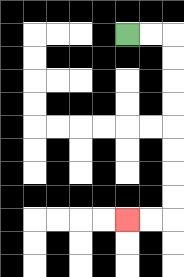{'start': '[5, 1]', 'end': '[5, 9]', 'path_directions': 'R,R,D,D,D,D,D,D,D,D,L,L', 'path_coordinates': '[[5, 1], [6, 1], [7, 1], [7, 2], [7, 3], [7, 4], [7, 5], [7, 6], [7, 7], [7, 8], [7, 9], [6, 9], [5, 9]]'}